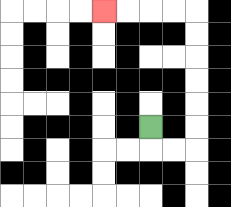{'start': '[6, 5]', 'end': '[4, 0]', 'path_directions': 'D,R,R,U,U,U,U,U,U,L,L,L,L', 'path_coordinates': '[[6, 5], [6, 6], [7, 6], [8, 6], [8, 5], [8, 4], [8, 3], [8, 2], [8, 1], [8, 0], [7, 0], [6, 0], [5, 0], [4, 0]]'}